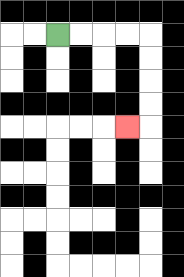{'start': '[2, 1]', 'end': '[5, 5]', 'path_directions': 'R,R,R,R,D,D,D,D,L', 'path_coordinates': '[[2, 1], [3, 1], [4, 1], [5, 1], [6, 1], [6, 2], [6, 3], [6, 4], [6, 5], [5, 5]]'}